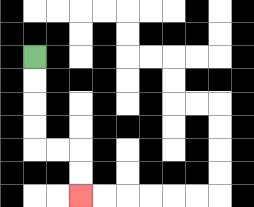{'start': '[1, 2]', 'end': '[3, 8]', 'path_directions': 'D,D,D,D,R,R,D,D', 'path_coordinates': '[[1, 2], [1, 3], [1, 4], [1, 5], [1, 6], [2, 6], [3, 6], [3, 7], [3, 8]]'}